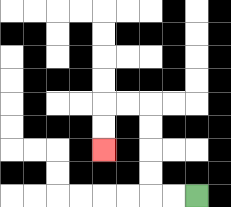{'start': '[8, 8]', 'end': '[4, 6]', 'path_directions': 'L,L,U,U,U,U,L,L,D,D', 'path_coordinates': '[[8, 8], [7, 8], [6, 8], [6, 7], [6, 6], [6, 5], [6, 4], [5, 4], [4, 4], [4, 5], [4, 6]]'}